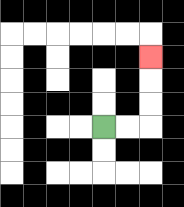{'start': '[4, 5]', 'end': '[6, 2]', 'path_directions': 'R,R,U,U,U', 'path_coordinates': '[[4, 5], [5, 5], [6, 5], [6, 4], [6, 3], [6, 2]]'}